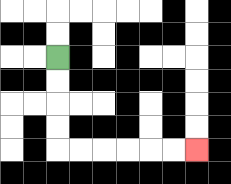{'start': '[2, 2]', 'end': '[8, 6]', 'path_directions': 'D,D,D,D,R,R,R,R,R,R', 'path_coordinates': '[[2, 2], [2, 3], [2, 4], [2, 5], [2, 6], [3, 6], [4, 6], [5, 6], [6, 6], [7, 6], [8, 6]]'}